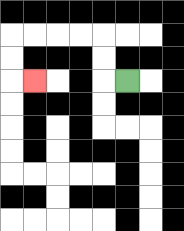{'start': '[5, 3]', 'end': '[1, 3]', 'path_directions': 'L,U,U,L,L,L,L,D,D,R', 'path_coordinates': '[[5, 3], [4, 3], [4, 2], [4, 1], [3, 1], [2, 1], [1, 1], [0, 1], [0, 2], [0, 3], [1, 3]]'}